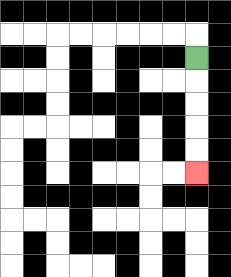{'start': '[8, 2]', 'end': '[8, 7]', 'path_directions': 'D,D,D,D,D', 'path_coordinates': '[[8, 2], [8, 3], [8, 4], [8, 5], [8, 6], [8, 7]]'}